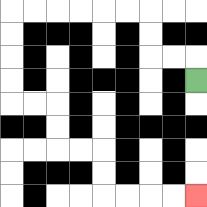{'start': '[8, 3]', 'end': '[8, 8]', 'path_directions': 'U,L,L,U,U,L,L,L,L,L,L,D,D,D,D,R,R,D,D,R,R,D,D,R,R,R,R', 'path_coordinates': '[[8, 3], [8, 2], [7, 2], [6, 2], [6, 1], [6, 0], [5, 0], [4, 0], [3, 0], [2, 0], [1, 0], [0, 0], [0, 1], [0, 2], [0, 3], [0, 4], [1, 4], [2, 4], [2, 5], [2, 6], [3, 6], [4, 6], [4, 7], [4, 8], [5, 8], [6, 8], [7, 8], [8, 8]]'}